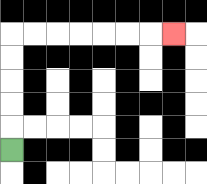{'start': '[0, 6]', 'end': '[7, 1]', 'path_directions': 'U,U,U,U,U,R,R,R,R,R,R,R', 'path_coordinates': '[[0, 6], [0, 5], [0, 4], [0, 3], [0, 2], [0, 1], [1, 1], [2, 1], [3, 1], [4, 1], [5, 1], [6, 1], [7, 1]]'}